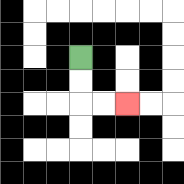{'start': '[3, 2]', 'end': '[5, 4]', 'path_directions': 'D,D,R,R', 'path_coordinates': '[[3, 2], [3, 3], [3, 4], [4, 4], [5, 4]]'}